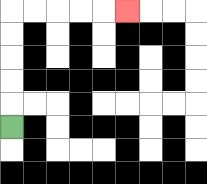{'start': '[0, 5]', 'end': '[5, 0]', 'path_directions': 'U,U,U,U,U,R,R,R,R,R', 'path_coordinates': '[[0, 5], [0, 4], [0, 3], [0, 2], [0, 1], [0, 0], [1, 0], [2, 0], [3, 0], [4, 0], [5, 0]]'}